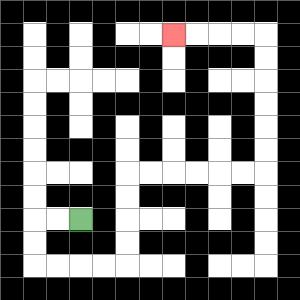{'start': '[3, 9]', 'end': '[7, 1]', 'path_directions': 'L,L,D,D,R,R,R,R,U,U,U,U,R,R,R,R,R,R,U,U,U,U,U,U,L,L,L,L', 'path_coordinates': '[[3, 9], [2, 9], [1, 9], [1, 10], [1, 11], [2, 11], [3, 11], [4, 11], [5, 11], [5, 10], [5, 9], [5, 8], [5, 7], [6, 7], [7, 7], [8, 7], [9, 7], [10, 7], [11, 7], [11, 6], [11, 5], [11, 4], [11, 3], [11, 2], [11, 1], [10, 1], [9, 1], [8, 1], [7, 1]]'}